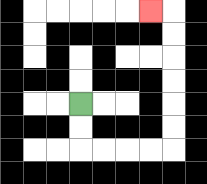{'start': '[3, 4]', 'end': '[6, 0]', 'path_directions': 'D,D,R,R,R,R,U,U,U,U,U,U,L', 'path_coordinates': '[[3, 4], [3, 5], [3, 6], [4, 6], [5, 6], [6, 6], [7, 6], [7, 5], [7, 4], [7, 3], [7, 2], [7, 1], [7, 0], [6, 0]]'}